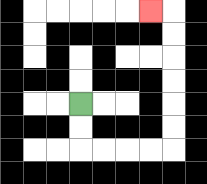{'start': '[3, 4]', 'end': '[6, 0]', 'path_directions': 'D,D,R,R,R,R,U,U,U,U,U,U,L', 'path_coordinates': '[[3, 4], [3, 5], [3, 6], [4, 6], [5, 6], [6, 6], [7, 6], [7, 5], [7, 4], [7, 3], [7, 2], [7, 1], [7, 0], [6, 0]]'}